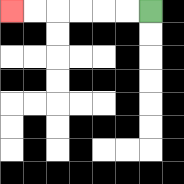{'start': '[6, 0]', 'end': '[0, 0]', 'path_directions': 'L,L,L,L,L,L', 'path_coordinates': '[[6, 0], [5, 0], [4, 0], [3, 0], [2, 0], [1, 0], [0, 0]]'}